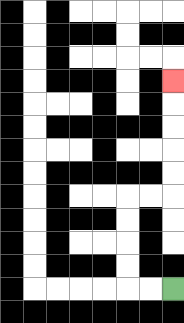{'start': '[7, 12]', 'end': '[7, 3]', 'path_directions': 'L,L,U,U,U,U,R,R,U,U,U,U,U', 'path_coordinates': '[[7, 12], [6, 12], [5, 12], [5, 11], [5, 10], [5, 9], [5, 8], [6, 8], [7, 8], [7, 7], [7, 6], [7, 5], [7, 4], [7, 3]]'}